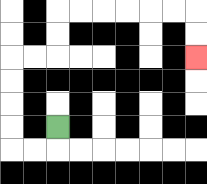{'start': '[2, 5]', 'end': '[8, 2]', 'path_directions': 'D,L,L,U,U,U,U,R,R,U,U,R,R,R,R,R,R,D,D', 'path_coordinates': '[[2, 5], [2, 6], [1, 6], [0, 6], [0, 5], [0, 4], [0, 3], [0, 2], [1, 2], [2, 2], [2, 1], [2, 0], [3, 0], [4, 0], [5, 0], [6, 0], [7, 0], [8, 0], [8, 1], [8, 2]]'}